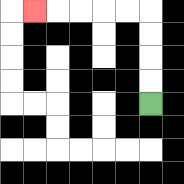{'start': '[6, 4]', 'end': '[1, 0]', 'path_directions': 'U,U,U,U,L,L,L,L,L', 'path_coordinates': '[[6, 4], [6, 3], [6, 2], [6, 1], [6, 0], [5, 0], [4, 0], [3, 0], [2, 0], [1, 0]]'}